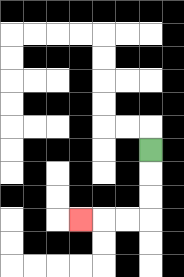{'start': '[6, 6]', 'end': '[3, 9]', 'path_directions': 'D,D,D,L,L,L', 'path_coordinates': '[[6, 6], [6, 7], [6, 8], [6, 9], [5, 9], [4, 9], [3, 9]]'}